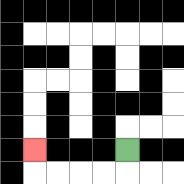{'start': '[5, 6]', 'end': '[1, 6]', 'path_directions': 'D,L,L,L,L,U', 'path_coordinates': '[[5, 6], [5, 7], [4, 7], [3, 7], [2, 7], [1, 7], [1, 6]]'}